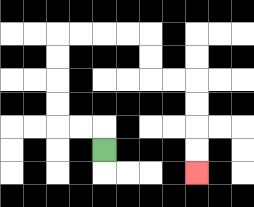{'start': '[4, 6]', 'end': '[8, 7]', 'path_directions': 'U,L,L,U,U,U,U,R,R,R,R,D,D,R,R,D,D,D,D', 'path_coordinates': '[[4, 6], [4, 5], [3, 5], [2, 5], [2, 4], [2, 3], [2, 2], [2, 1], [3, 1], [4, 1], [5, 1], [6, 1], [6, 2], [6, 3], [7, 3], [8, 3], [8, 4], [8, 5], [8, 6], [8, 7]]'}